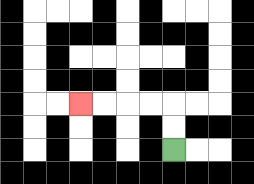{'start': '[7, 6]', 'end': '[3, 4]', 'path_directions': 'U,U,L,L,L,L', 'path_coordinates': '[[7, 6], [7, 5], [7, 4], [6, 4], [5, 4], [4, 4], [3, 4]]'}